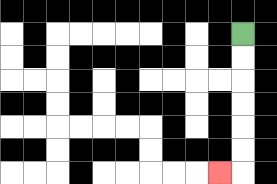{'start': '[10, 1]', 'end': '[9, 7]', 'path_directions': 'D,D,D,D,D,D,L', 'path_coordinates': '[[10, 1], [10, 2], [10, 3], [10, 4], [10, 5], [10, 6], [10, 7], [9, 7]]'}